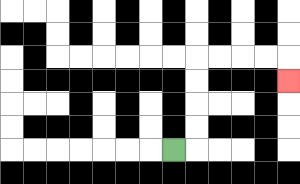{'start': '[7, 6]', 'end': '[12, 3]', 'path_directions': 'R,U,U,U,U,R,R,R,R,D', 'path_coordinates': '[[7, 6], [8, 6], [8, 5], [8, 4], [8, 3], [8, 2], [9, 2], [10, 2], [11, 2], [12, 2], [12, 3]]'}